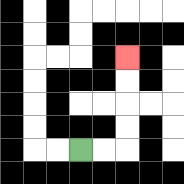{'start': '[3, 6]', 'end': '[5, 2]', 'path_directions': 'R,R,U,U,U,U', 'path_coordinates': '[[3, 6], [4, 6], [5, 6], [5, 5], [5, 4], [5, 3], [5, 2]]'}